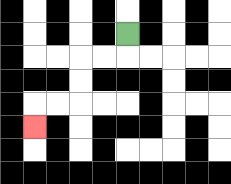{'start': '[5, 1]', 'end': '[1, 5]', 'path_directions': 'D,L,L,D,D,L,L,D', 'path_coordinates': '[[5, 1], [5, 2], [4, 2], [3, 2], [3, 3], [3, 4], [2, 4], [1, 4], [1, 5]]'}